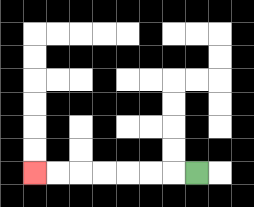{'start': '[8, 7]', 'end': '[1, 7]', 'path_directions': 'L,L,L,L,L,L,L', 'path_coordinates': '[[8, 7], [7, 7], [6, 7], [5, 7], [4, 7], [3, 7], [2, 7], [1, 7]]'}